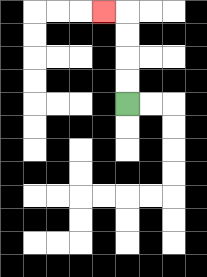{'start': '[5, 4]', 'end': '[4, 0]', 'path_directions': 'U,U,U,U,L', 'path_coordinates': '[[5, 4], [5, 3], [5, 2], [5, 1], [5, 0], [4, 0]]'}